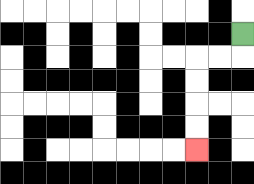{'start': '[10, 1]', 'end': '[8, 6]', 'path_directions': 'D,L,L,D,D,D,D', 'path_coordinates': '[[10, 1], [10, 2], [9, 2], [8, 2], [8, 3], [8, 4], [8, 5], [8, 6]]'}